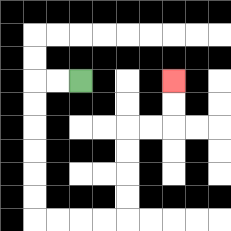{'start': '[3, 3]', 'end': '[7, 3]', 'path_directions': 'L,L,D,D,D,D,D,D,R,R,R,R,U,U,U,U,R,R,U,U', 'path_coordinates': '[[3, 3], [2, 3], [1, 3], [1, 4], [1, 5], [1, 6], [1, 7], [1, 8], [1, 9], [2, 9], [3, 9], [4, 9], [5, 9], [5, 8], [5, 7], [5, 6], [5, 5], [6, 5], [7, 5], [7, 4], [7, 3]]'}